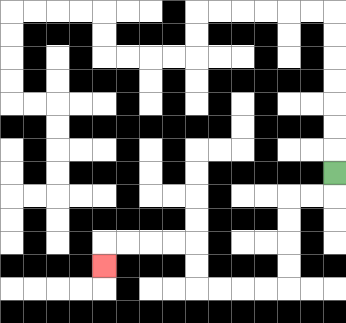{'start': '[14, 7]', 'end': '[4, 11]', 'path_directions': 'D,L,L,D,D,D,D,L,L,L,L,U,U,L,L,L,L,D', 'path_coordinates': '[[14, 7], [14, 8], [13, 8], [12, 8], [12, 9], [12, 10], [12, 11], [12, 12], [11, 12], [10, 12], [9, 12], [8, 12], [8, 11], [8, 10], [7, 10], [6, 10], [5, 10], [4, 10], [4, 11]]'}